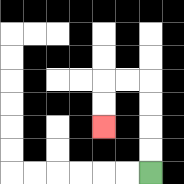{'start': '[6, 7]', 'end': '[4, 5]', 'path_directions': 'U,U,U,U,L,L,D,D', 'path_coordinates': '[[6, 7], [6, 6], [6, 5], [6, 4], [6, 3], [5, 3], [4, 3], [4, 4], [4, 5]]'}